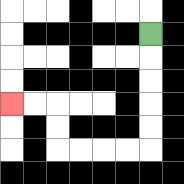{'start': '[6, 1]', 'end': '[0, 4]', 'path_directions': 'D,D,D,D,D,L,L,L,L,U,U,L,L', 'path_coordinates': '[[6, 1], [6, 2], [6, 3], [6, 4], [6, 5], [6, 6], [5, 6], [4, 6], [3, 6], [2, 6], [2, 5], [2, 4], [1, 4], [0, 4]]'}